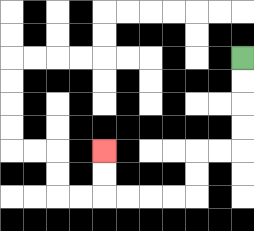{'start': '[10, 2]', 'end': '[4, 6]', 'path_directions': 'D,D,D,D,L,L,D,D,L,L,L,L,U,U', 'path_coordinates': '[[10, 2], [10, 3], [10, 4], [10, 5], [10, 6], [9, 6], [8, 6], [8, 7], [8, 8], [7, 8], [6, 8], [5, 8], [4, 8], [4, 7], [4, 6]]'}